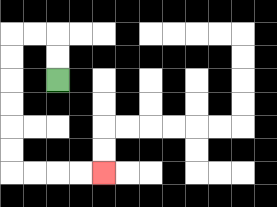{'start': '[2, 3]', 'end': '[4, 7]', 'path_directions': 'U,U,L,L,D,D,D,D,D,D,R,R,R,R', 'path_coordinates': '[[2, 3], [2, 2], [2, 1], [1, 1], [0, 1], [0, 2], [0, 3], [0, 4], [0, 5], [0, 6], [0, 7], [1, 7], [2, 7], [3, 7], [4, 7]]'}